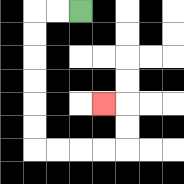{'start': '[3, 0]', 'end': '[4, 4]', 'path_directions': 'L,L,D,D,D,D,D,D,R,R,R,R,U,U,L', 'path_coordinates': '[[3, 0], [2, 0], [1, 0], [1, 1], [1, 2], [1, 3], [1, 4], [1, 5], [1, 6], [2, 6], [3, 6], [4, 6], [5, 6], [5, 5], [5, 4], [4, 4]]'}